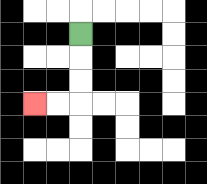{'start': '[3, 1]', 'end': '[1, 4]', 'path_directions': 'D,D,D,L,L', 'path_coordinates': '[[3, 1], [3, 2], [3, 3], [3, 4], [2, 4], [1, 4]]'}